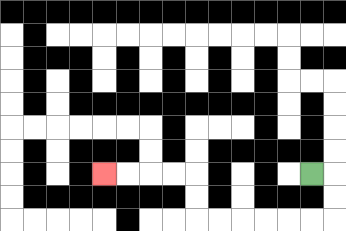{'start': '[13, 7]', 'end': '[4, 7]', 'path_directions': 'R,D,D,L,L,L,L,L,L,U,U,L,L,L,L', 'path_coordinates': '[[13, 7], [14, 7], [14, 8], [14, 9], [13, 9], [12, 9], [11, 9], [10, 9], [9, 9], [8, 9], [8, 8], [8, 7], [7, 7], [6, 7], [5, 7], [4, 7]]'}